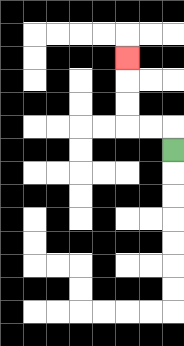{'start': '[7, 6]', 'end': '[5, 2]', 'path_directions': 'U,L,L,U,U,U', 'path_coordinates': '[[7, 6], [7, 5], [6, 5], [5, 5], [5, 4], [5, 3], [5, 2]]'}